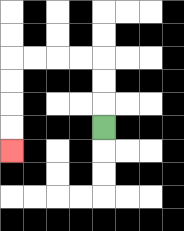{'start': '[4, 5]', 'end': '[0, 6]', 'path_directions': 'U,U,U,L,L,L,L,D,D,D,D', 'path_coordinates': '[[4, 5], [4, 4], [4, 3], [4, 2], [3, 2], [2, 2], [1, 2], [0, 2], [0, 3], [0, 4], [0, 5], [0, 6]]'}